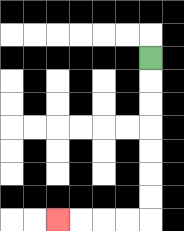{'start': '[6, 2]', 'end': '[2, 9]', 'path_directions': 'D,D,D,D,D,D,D,L,L,L,L', 'path_coordinates': '[[6, 2], [6, 3], [6, 4], [6, 5], [6, 6], [6, 7], [6, 8], [6, 9], [5, 9], [4, 9], [3, 9], [2, 9]]'}